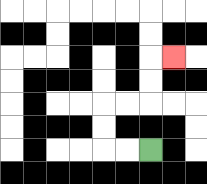{'start': '[6, 6]', 'end': '[7, 2]', 'path_directions': 'L,L,U,U,R,R,U,U,R', 'path_coordinates': '[[6, 6], [5, 6], [4, 6], [4, 5], [4, 4], [5, 4], [6, 4], [6, 3], [6, 2], [7, 2]]'}